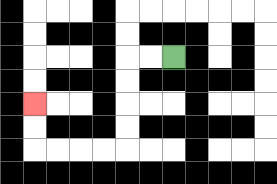{'start': '[7, 2]', 'end': '[1, 4]', 'path_directions': 'L,L,D,D,D,D,L,L,L,L,U,U', 'path_coordinates': '[[7, 2], [6, 2], [5, 2], [5, 3], [5, 4], [5, 5], [5, 6], [4, 6], [3, 6], [2, 6], [1, 6], [1, 5], [1, 4]]'}